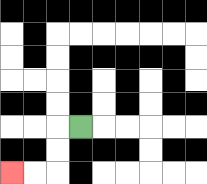{'start': '[3, 5]', 'end': '[0, 7]', 'path_directions': 'L,D,D,L,L', 'path_coordinates': '[[3, 5], [2, 5], [2, 6], [2, 7], [1, 7], [0, 7]]'}